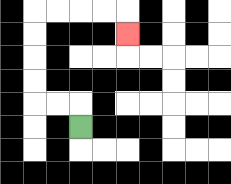{'start': '[3, 5]', 'end': '[5, 1]', 'path_directions': 'U,L,L,U,U,U,U,R,R,R,R,D', 'path_coordinates': '[[3, 5], [3, 4], [2, 4], [1, 4], [1, 3], [1, 2], [1, 1], [1, 0], [2, 0], [3, 0], [4, 0], [5, 0], [5, 1]]'}